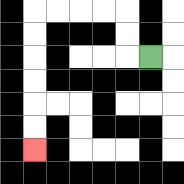{'start': '[6, 2]', 'end': '[1, 6]', 'path_directions': 'L,U,U,L,L,L,L,D,D,D,D,D,D', 'path_coordinates': '[[6, 2], [5, 2], [5, 1], [5, 0], [4, 0], [3, 0], [2, 0], [1, 0], [1, 1], [1, 2], [1, 3], [1, 4], [1, 5], [1, 6]]'}